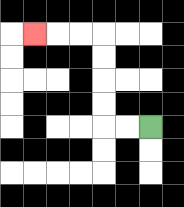{'start': '[6, 5]', 'end': '[1, 1]', 'path_directions': 'L,L,U,U,U,U,L,L,L', 'path_coordinates': '[[6, 5], [5, 5], [4, 5], [4, 4], [4, 3], [4, 2], [4, 1], [3, 1], [2, 1], [1, 1]]'}